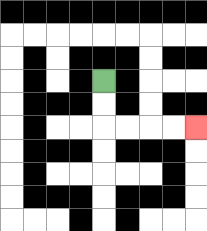{'start': '[4, 3]', 'end': '[8, 5]', 'path_directions': 'D,D,R,R,R,R', 'path_coordinates': '[[4, 3], [4, 4], [4, 5], [5, 5], [6, 5], [7, 5], [8, 5]]'}